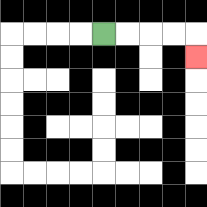{'start': '[4, 1]', 'end': '[8, 2]', 'path_directions': 'R,R,R,R,D', 'path_coordinates': '[[4, 1], [5, 1], [6, 1], [7, 1], [8, 1], [8, 2]]'}